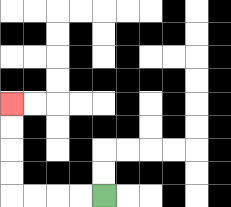{'start': '[4, 8]', 'end': '[0, 4]', 'path_directions': 'L,L,L,L,U,U,U,U', 'path_coordinates': '[[4, 8], [3, 8], [2, 8], [1, 8], [0, 8], [0, 7], [0, 6], [0, 5], [0, 4]]'}